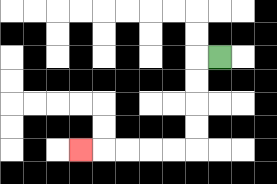{'start': '[9, 2]', 'end': '[3, 6]', 'path_directions': 'L,D,D,D,D,L,L,L,L,L', 'path_coordinates': '[[9, 2], [8, 2], [8, 3], [8, 4], [8, 5], [8, 6], [7, 6], [6, 6], [5, 6], [4, 6], [3, 6]]'}